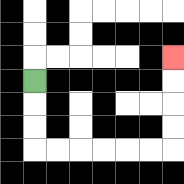{'start': '[1, 3]', 'end': '[7, 2]', 'path_directions': 'D,D,D,R,R,R,R,R,R,U,U,U,U', 'path_coordinates': '[[1, 3], [1, 4], [1, 5], [1, 6], [2, 6], [3, 6], [4, 6], [5, 6], [6, 6], [7, 6], [7, 5], [7, 4], [7, 3], [7, 2]]'}